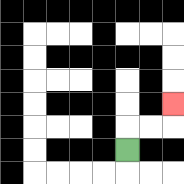{'start': '[5, 6]', 'end': '[7, 4]', 'path_directions': 'U,R,R,U', 'path_coordinates': '[[5, 6], [5, 5], [6, 5], [7, 5], [7, 4]]'}